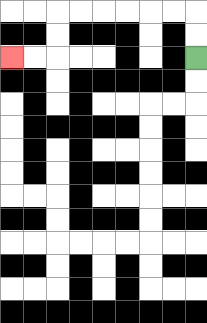{'start': '[8, 2]', 'end': '[0, 2]', 'path_directions': 'U,U,L,L,L,L,L,L,D,D,L,L', 'path_coordinates': '[[8, 2], [8, 1], [8, 0], [7, 0], [6, 0], [5, 0], [4, 0], [3, 0], [2, 0], [2, 1], [2, 2], [1, 2], [0, 2]]'}